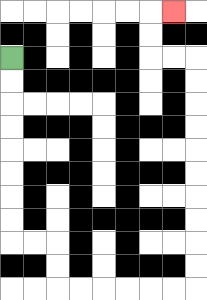{'start': '[0, 2]', 'end': '[7, 0]', 'path_directions': 'D,D,D,D,D,D,D,D,R,R,D,D,R,R,R,R,R,R,U,U,U,U,U,U,U,U,U,U,L,L,U,U,R', 'path_coordinates': '[[0, 2], [0, 3], [0, 4], [0, 5], [0, 6], [0, 7], [0, 8], [0, 9], [0, 10], [1, 10], [2, 10], [2, 11], [2, 12], [3, 12], [4, 12], [5, 12], [6, 12], [7, 12], [8, 12], [8, 11], [8, 10], [8, 9], [8, 8], [8, 7], [8, 6], [8, 5], [8, 4], [8, 3], [8, 2], [7, 2], [6, 2], [6, 1], [6, 0], [7, 0]]'}